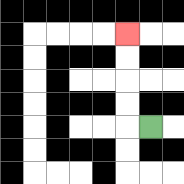{'start': '[6, 5]', 'end': '[5, 1]', 'path_directions': 'L,U,U,U,U', 'path_coordinates': '[[6, 5], [5, 5], [5, 4], [5, 3], [5, 2], [5, 1]]'}